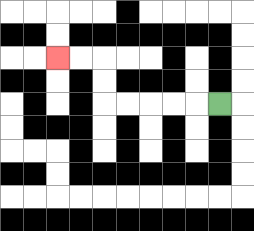{'start': '[9, 4]', 'end': '[2, 2]', 'path_directions': 'L,L,L,L,L,U,U,L,L', 'path_coordinates': '[[9, 4], [8, 4], [7, 4], [6, 4], [5, 4], [4, 4], [4, 3], [4, 2], [3, 2], [2, 2]]'}